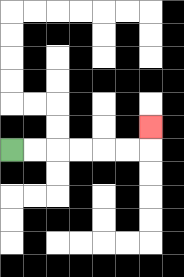{'start': '[0, 6]', 'end': '[6, 5]', 'path_directions': 'R,R,R,R,R,R,U', 'path_coordinates': '[[0, 6], [1, 6], [2, 6], [3, 6], [4, 6], [5, 6], [6, 6], [6, 5]]'}